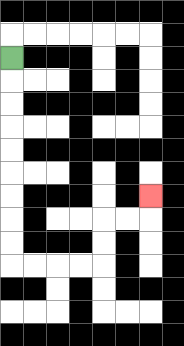{'start': '[0, 2]', 'end': '[6, 8]', 'path_directions': 'D,D,D,D,D,D,D,D,D,R,R,R,R,U,U,R,R,U', 'path_coordinates': '[[0, 2], [0, 3], [0, 4], [0, 5], [0, 6], [0, 7], [0, 8], [0, 9], [0, 10], [0, 11], [1, 11], [2, 11], [3, 11], [4, 11], [4, 10], [4, 9], [5, 9], [6, 9], [6, 8]]'}